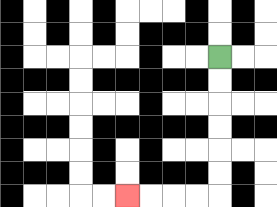{'start': '[9, 2]', 'end': '[5, 8]', 'path_directions': 'D,D,D,D,D,D,L,L,L,L', 'path_coordinates': '[[9, 2], [9, 3], [9, 4], [9, 5], [9, 6], [9, 7], [9, 8], [8, 8], [7, 8], [6, 8], [5, 8]]'}